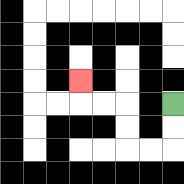{'start': '[7, 4]', 'end': '[3, 3]', 'path_directions': 'D,D,L,L,U,U,L,L,U', 'path_coordinates': '[[7, 4], [7, 5], [7, 6], [6, 6], [5, 6], [5, 5], [5, 4], [4, 4], [3, 4], [3, 3]]'}